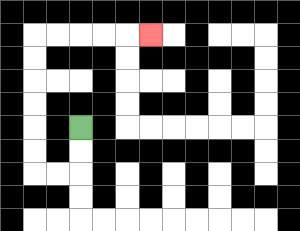{'start': '[3, 5]', 'end': '[6, 1]', 'path_directions': 'D,D,L,L,U,U,U,U,U,U,R,R,R,R,R', 'path_coordinates': '[[3, 5], [3, 6], [3, 7], [2, 7], [1, 7], [1, 6], [1, 5], [1, 4], [1, 3], [1, 2], [1, 1], [2, 1], [3, 1], [4, 1], [5, 1], [6, 1]]'}